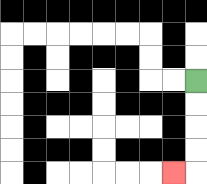{'start': '[8, 3]', 'end': '[7, 7]', 'path_directions': 'D,D,D,D,L', 'path_coordinates': '[[8, 3], [8, 4], [8, 5], [8, 6], [8, 7], [7, 7]]'}